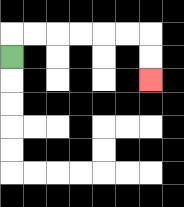{'start': '[0, 2]', 'end': '[6, 3]', 'path_directions': 'U,R,R,R,R,R,R,D,D', 'path_coordinates': '[[0, 2], [0, 1], [1, 1], [2, 1], [3, 1], [4, 1], [5, 1], [6, 1], [6, 2], [6, 3]]'}